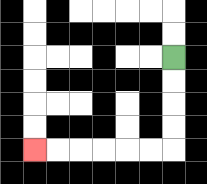{'start': '[7, 2]', 'end': '[1, 6]', 'path_directions': 'D,D,D,D,L,L,L,L,L,L', 'path_coordinates': '[[7, 2], [7, 3], [7, 4], [7, 5], [7, 6], [6, 6], [5, 6], [4, 6], [3, 6], [2, 6], [1, 6]]'}